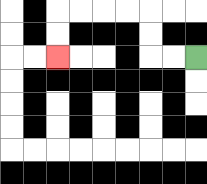{'start': '[8, 2]', 'end': '[2, 2]', 'path_directions': 'L,L,U,U,L,L,L,L,D,D', 'path_coordinates': '[[8, 2], [7, 2], [6, 2], [6, 1], [6, 0], [5, 0], [4, 0], [3, 0], [2, 0], [2, 1], [2, 2]]'}